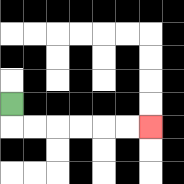{'start': '[0, 4]', 'end': '[6, 5]', 'path_directions': 'D,R,R,R,R,R,R', 'path_coordinates': '[[0, 4], [0, 5], [1, 5], [2, 5], [3, 5], [4, 5], [5, 5], [6, 5]]'}